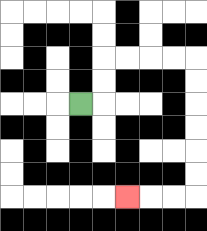{'start': '[3, 4]', 'end': '[5, 8]', 'path_directions': 'R,U,U,R,R,R,R,D,D,D,D,D,D,L,L,L', 'path_coordinates': '[[3, 4], [4, 4], [4, 3], [4, 2], [5, 2], [6, 2], [7, 2], [8, 2], [8, 3], [8, 4], [8, 5], [8, 6], [8, 7], [8, 8], [7, 8], [6, 8], [5, 8]]'}